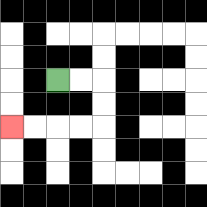{'start': '[2, 3]', 'end': '[0, 5]', 'path_directions': 'R,R,D,D,L,L,L,L', 'path_coordinates': '[[2, 3], [3, 3], [4, 3], [4, 4], [4, 5], [3, 5], [2, 5], [1, 5], [0, 5]]'}